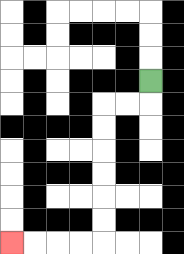{'start': '[6, 3]', 'end': '[0, 10]', 'path_directions': 'D,L,L,D,D,D,D,D,D,L,L,L,L', 'path_coordinates': '[[6, 3], [6, 4], [5, 4], [4, 4], [4, 5], [4, 6], [4, 7], [4, 8], [4, 9], [4, 10], [3, 10], [2, 10], [1, 10], [0, 10]]'}